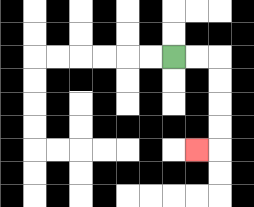{'start': '[7, 2]', 'end': '[8, 6]', 'path_directions': 'R,R,D,D,D,D,L', 'path_coordinates': '[[7, 2], [8, 2], [9, 2], [9, 3], [9, 4], [9, 5], [9, 6], [8, 6]]'}